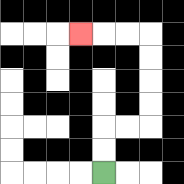{'start': '[4, 7]', 'end': '[3, 1]', 'path_directions': 'U,U,R,R,U,U,U,U,L,L,L', 'path_coordinates': '[[4, 7], [4, 6], [4, 5], [5, 5], [6, 5], [6, 4], [6, 3], [6, 2], [6, 1], [5, 1], [4, 1], [3, 1]]'}